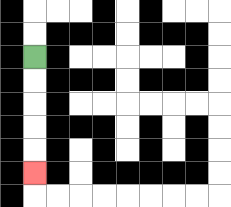{'start': '[1, 2]', 'end': '[1, 7]', 'path_directions': 'D,D,D,D,D', 'path_coordinates': '[[1, 2], [1, 3], [1, 4], [1, 5], [1, 6], [1, 7]]'}